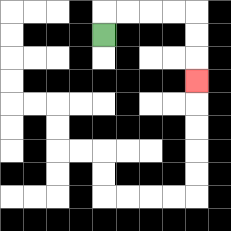{'start': '[4, 1]', 'end': '[8, 3]', 'path_directions': 'U,R,R,R,R,D,D,D', 'path_coordinates': '[[4, 1], [4, 0], [5, 0], [6, 0], [7, 0], [8, 0], [8, 1], [8, 2], [8, 3]]'}